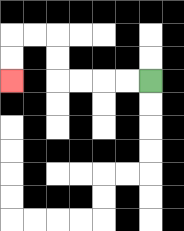{'start': '[6, 3]', 'end': '[0, 3]', 'path_directions': 'L,L,L,L,U,U,L,L,D,D', 'path_coordinates': '[[6, 3], [5, 3], [4, 3], [3, 3], [2, 3], [2, 2], [2, 1], [1, 1], [0, 1], [0, 2], [0, 3]]'}